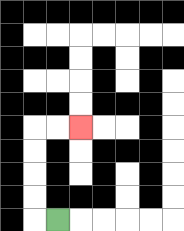{'start': '[2, 9]', 'end': '[3, 5]', 'path_directions': 'L,U,U,U,U,R,R', 'path_coordinates': '[[2, 9], [1, 9], [1, 8], [1, 7], [1, 6], [1, 5], [2, 5], [3, 5]]'}